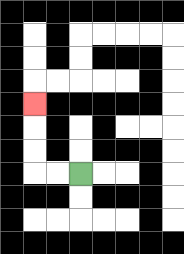{'start': '[3, 7]', 'end': '[1, 4]', 'path_directions': 'L,L,U,U,U', 'path_coordinates': '[[3, 7], [2, 7], [1, 7], [1, 6], [1, 5], [1, 4]]'}